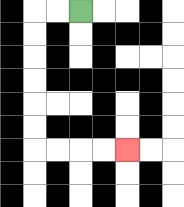{'start': '[3, 0]', 'end': '[5, 6]', 'path_directions': 'L,L,D,D,D,D,D,D,R,R,R,R', 'path_coordinates': '[[3, 0], [2, 0], [1, 0], [1, 1], [1, 2], [1, 3], [1, 4], [1, 5], [1, 6], [2, 6], [3, 6], [4, 6], [5, 6]]'}